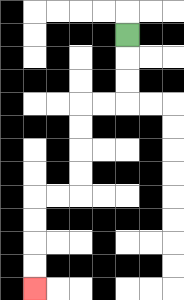{'start': '[5, 1]', 'end': '[1, 12]', 'path_directions': 'D,D,D,L,L,D,D,D,D,L,L,D,D,D,D', 'path_coordinates': '[[5, 1], [5, 2], [5, 3], [5, 4], [4, 4], [3, 4], [3, 5], [3, 6], [3, 7], [3, 8], [2, 8], [1, 8], [1, 9], [1, 10], [1, 11], [1, 12]]'}